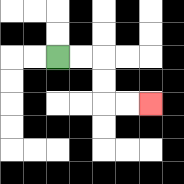{'start': '[2, 2]', 'end': '[6, 4]', 'path_directions': 'R,R,D,D,R,R', 'path_coordinates': '[[2, 2], [3, 2], [4, 2], [4, 3], [4, 4], [5, 4], [6, 4]]'}